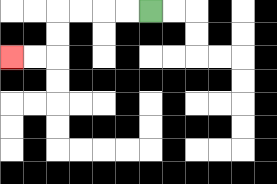{'start': '[6, 0]', 'end': '[0, 2]', 'path_directions': 'L,L,L,L,D,D,L,L', 'path_coordinates': '[[6, 0], [5, 0], [4, 0], [3, 0], [2, 0], [2, 1], [2, 2], [1, 2], [0, 2]]'}